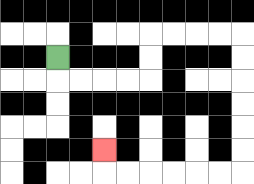{'start': '[2, 2]', 'end': '[4, 6]', 'path_directions': 'D,R,R,R,R,U,U,R,R,R,R,D,D,D,D,D,D,L,L,L,L,L,L,U', 'path_coordinates': '[[2, 2], [2, 3], [3, 3], [4, 3], [5, 3], [6, 3], [6, 2], [6, 1], [7, 1], [8, 1], [9, 1], [10, 1], [10, 2], [10, 3], [10, 4], [10, 5], [10, 6], [10, 7], [9, 7], [8, 7], [7, 7], [6, 7], [5, 7], [4, 7], [4, 6]]'}